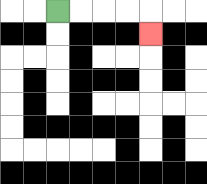{'start': '[2, 0]', 'end': '[6, 1]', 'path_directions': 'R,R,R,R,D', 'path_coordinates': '[[2, 0], [3, 0], [4, 0], [5, 0], [6, 0], [6, 1]]'}